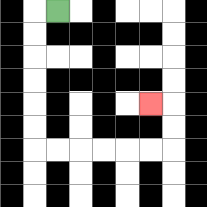{'start': '[2, 0]', 'end': '[6, 4]', 'path_directions': 'L,D,D,D,D,D,D,R,R,R,R,R,R,U,U,L', 'path_coordinates': '[[2, 0], [1, 0], [1, 1], [1, 2], [1, 3], [1, 4], [1, 5], [1, 6], [2, 6], [3, 6], [4, 6], [5, 6], [6, 6], [7, 6], [7, 5], [7, 4], [6, 4]]'}